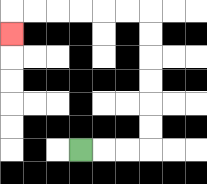{'start': '[3, 6]', 'end': '[0, 1]', 'path_directions': 'R,R,R,U,U,U,U,U,U,L,L,L,L,L,L,D', 'path_coordinates': '[[3, 6], [4, 6], [5, 6], [6, 6], [6, 5], [6, 4], [6, 3], [6, 2], [6, 1], [6, 0], [5, 0], [4, 0], [3, 0], [2, 0], [1, 0], [0, 0], [0, 1]]'}